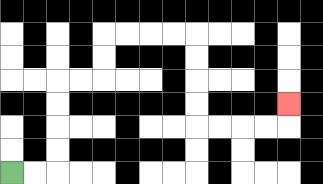{'start': '[0, 7]', 'end': '[12, 4]', 'path_directions': 'R,R,U,U,U,U,R,R,U,U,R,R,R,R,D,D,D,D,R,R,R,R,U', 'path_coordinates': '[[0, 7], [1, 7], [2, 7], [2, 6], [2, 5], [2, 4], [2, 3], [3, 3], [4, 3], [4, 2], [4, 1], [5, 1], [6, 1], [7, 1], [8, 1], [8, 2], [8, 3], [8, 4], [8, 5], [9, 5], [10, 5], [11, 5], [12, 5], [12, 4]]'}